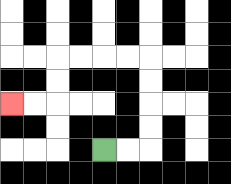{'start': '[4, 6]', 'end': '[0, 4]', 'path_directions': 'R,R,U,U,U,U,L,L,L,L,D,D,L,L', 'path_coordinates': '[[4, 6], [5, 6], [6, 6], [6, 5], [6, 4], [6, 3], [6, 2], [5, 2], [4, 2], [3, 2], [2, 2], [2, 3], [2, 4], [1, 4], [0, 4]]'}